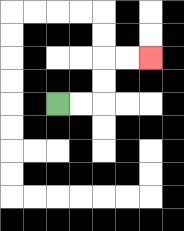{'start': '[2, 4]', 'end': '[6, 2]', 'path_directions': 'R,R,U,U,R,R', 'path_coordinates': '[[2, 4], [3, 4], [4, 4], [4, 3], [4, 2], [5, 2], [6, 2]]'}